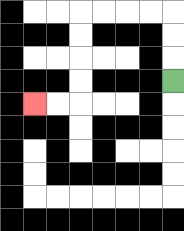{'start': '[7, 3]', 'end': '[1, 4]', 'path_directions': 'U,U,U,L,L,L,L,D,D,D,D,L,L', 'path_coordinates': '[[7, 3], [7, 2], [7, 1], [7, 0], [6, 0], [5, 0], [4, 0], [3, 0], [3, 1], [3, 2], [3, 3], [3, 4], [2, 4], [1, 4]]'}